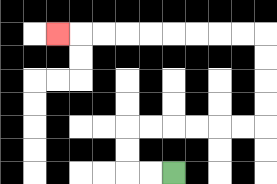{'start': '[7, 7]', 'end': '[2, 1]', 'path_directions': 'L,L,U,U,R,R,R,R,R,R,U,U,U,U,L,L,L,L,L,L,L,L,L', 'path_coordinates': '[[7, 7], [6, 7], [5, 7], [5, 6], [5, 5], [6, 5], [7, 5], [8, 5], [9, 5], [10, 5], [11, 5], [11, 4], [11, 3], [11, 2], [11, 1], [10, 1], [9, 1], [8, 1], [7, 1], [6, 1], [5, 1], [4, 1], [3, 1], [2, 1]]'}